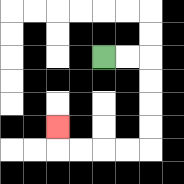{'start': '[4, 2]', 'end': '[2, 5]', 'path_directions': 'R,R,D,D,D,D,L,L,L,L,U', 'path_coordinates': '[[4, 2], [5, 2], [6, 2], [6, 3], [6, 4], [6, 5], [6, 6], [5, 6], [4, 6], [3, 6], [2, 6], [2, 5]]'}